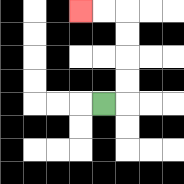{'start': '[4, 4]', 'end': '[3, 0]', 'path_directions': 'R,U,U,U,U,L,L', 'path_coordinates': '[[4, 4], [5, 4], [5, 3], [5, 2], [5, 1], [5, 0], [4, 0], [3, 0]]'}